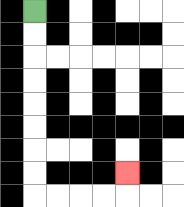{'start': '[1, 0]', 'end': '[5, 7]', 'path_directions': 'D,D,D,D,D,D,D,D,R,R,R,R,U', 'path_coordinates': '[[1, 0], [1, 1], [1, 2], [1, 3], [1, 4], [1, 5], [1, 6], [1, 7], [1, 8], [2, 8], [3, 8], [4, 8], [5, 8], [5, 7]]'}